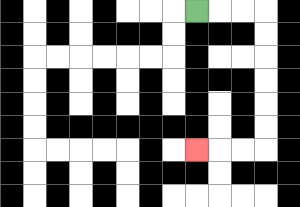{'start': '[8, 0]', 'end': '[8, 6]', 'path_directions': 'R,R,R,D,D,D,D,D,D,L,L,L', 'path_coordinates': '[[8, 0], [9, 0], [10, 0], [11, 0], [11, 1], [11, 2], [11, 3], [11, 4], [11, 5], [11, 6], [10, 6], [9, 6], [8, 6]]'}